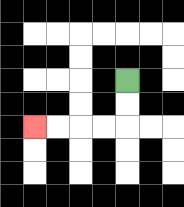{'start': '[5, 3]', 'end': '[1, 5]', 'path_directions': 'D,D,L,L,L,L', 'path_coordinates': '[[5, 3], [5, 4], [5, 5], [4, 5], [3, 5], [2, 5], [1, 5]]'}